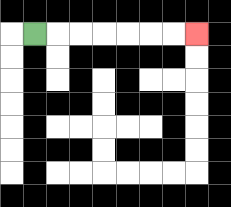{'start': '[1, 1]', 'end': '[8, 1]', 'path_directions': 'R,R,R,R,R,R,R', 'path_coordinates': '[[1, 1], [2, 1], [3, 1], [4, 1], [5, 1], [6, 1], [7, 1], [8, 1]]'}